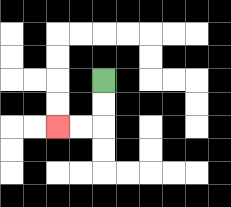{'start': '[4, 3]', 'end': '[2, 5]', 'path_directions': 'D,D,L,L', 'path_coordinates': '[[4, 3], [4, 4], [4, 5], [3, 5], [2, 5]]'}